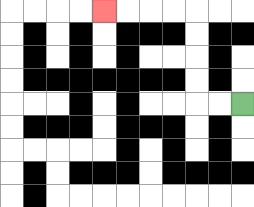{'start': '[10, 4]', 'end': '[4, 0]', 'path_directions': 'L,L,U,U,U,U,L,L,L,L', 'path_coordinates': '[[10, 4], [9, 4], [8, 4], [8, 3], [8, 2], [8, 1], [8, 0], [7, 0], [6, 0], [5, 0], [4, 0]]'}